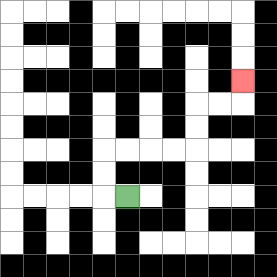{'start': '[5, 8]', 'end': '[10, 3]', 'path_directions': 'L,U,U,R,R,R,R,U,U,R,R,U', 'path_coordinates': '[[5, 8], [4, 8], [4, 7], [4, 6], [5, 6], [6, 6], [7, 6], [8, 6], [8, 5], [8, 4], [9, 4], [10, 4], [10, 3]]'}